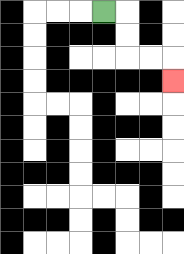{'start': '[4, 0]', 'end': '[7, 3]', 'path_directions': 'R,D,D,R,R,D', 'path_coordinates': '[[4, 0], [5, 0], [5, 1], [5, 2], [6, 2], [7, 2], [7, 3]]'}